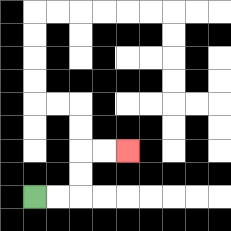{'start': '[1, 8]', 'end': '[5, 6]', 'path_directions': 'R,R,U,U,R,R', 'path_coordinates': '[[1, 8], [2, 8], [3, 8], [3, 7], [3, 6], [4, 6], [5, 6]]'}